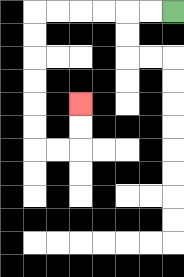{'start': '[7, 0]', 'end': '[3, 4]', 'path_directions': 'L,L,L,L,L,L,D,D,D,D,D,D,R,R,U,U', 'path_coordinates': '[[7, 0], [6, 0], [5, 0], [4, 0], [3, 0], [2, 0], [1, 0], [1, 1], [1, 2], [1, 3], [1, 4], [1, 5], [1, 6], [2, 6], [3, 6], [3, 5], [3, 4]]'}